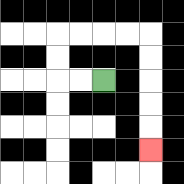{'start': '[4, 3]', 'end': '[6, 6]', 'path_directions': 'L,L,U,U,R,R,R,R,D,D,D,D,D', 'path_coordinates': '[[4, 3], [3, 3], [2, 3], [2, 2], [2, 1], [3, 1], [4, 1], [5, 1], [6, 1], [6, 2], [6, 3], [6, 4], [6, 5], [6, 6]]'}